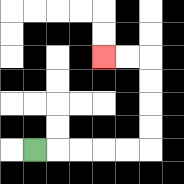{'start': '[1, 6]', 'end': '[4, 2]', 'path_directions': 'R,R,R,R,R,U,U,U,U,L,L', 'path_coordinates': '[[1, 6], [2, 6], [3, 6], [4, 6], [5, 6], [6, 6], [6, 5], [6, 4], [6, 3], [6, 2], [5, 2], [4, 2]]'}